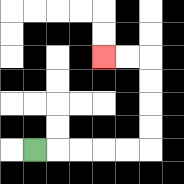{'start': '[1, 6]', 'end': '[4, 2]', 'path_directions': 'R,R,R,R,R,U,U,U,U,L,L', 'path_coordinates': '[[1, 6], [2, 6], [3, 6], [4, 6], [5, 6], [6, 6], [6, 5], [6, 4], [6, 3], [6, 2], [5, 2], [4, 2]]'}